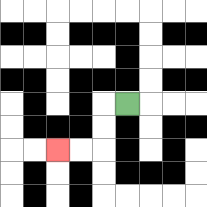{'start': '[5, 4]', 'end': '[2, 6]', 'path_directions': 'L,D,D,L,L', 'path_coordinates': '[[5, 4], [4, 4], [4, 5], [4, 6], [3, 6], [2, 6]]'}